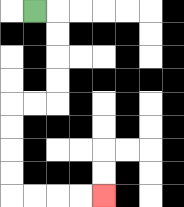{'start': '[1, 0]', 'end': '[4, 8]', 'path_directions': 'R,D,D,D,D,L,L,D,D,D,D,R,R,R,R', 'path_coordinates': '[[1, 0], [2, 0], [2, 1], [2, 2], [2, 3], [2, 4], [1, 4], [0, 4], [0, 5], [0, 6], [0, 7], [0, 8], [1, 8], [2, 8], [3, 8], [4, 8]]'}